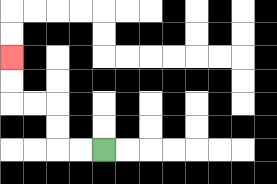{'start': '[4, 6]', 'end': '[0, 2]', 'path_directions': 'L,L,U,U,L,L,U,U', 'path_coordinates': '[[4, 6], [3, 6], [2, 6], [2, 5], [2, 4], [1, 4], [0, 4], [0, 3], [0, 2]]'}